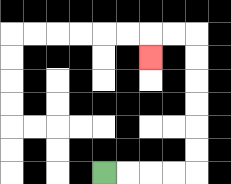{'start': '[4, 7]', 'end': '[6, 2]', 'path_directions': 'R,R,R,R,U,U,U,U,U,U,L,L,D', 'path_coordinates': '[[4, 7], [5, 7], [6, 7], [7, 7], [8, 7], [8, 6], [8, 5], [8, 4], [8, 3], [8, 2], [8, 1], [7, 1], [6, 1], [6, 2]]'}